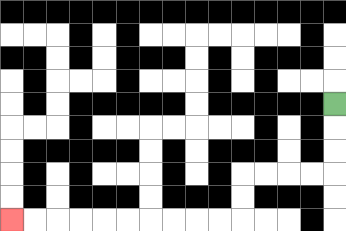{'start': '[14, 4]', 'end': '[0, 9]', 'path_directions': 'D,D,D,L,L,L,L,D,D,L,L,L,L,L,L,L,L,L,L', 'path_coordinates': '[[14, 4], [14, 5], [14, 6], [14, 7], [13, 7], [12, 7], [11, 7], [10, 7], [10, 8], [10, 9], [9, 9], [8, 9], [7, 9], [6, 9], [5, 9], [4, 9], [3, 9], [2, 9], [1, 9], [0, 9]]'}